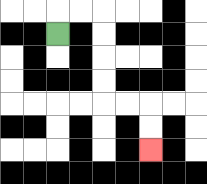{'start': '[2, 1]', 'end': '[6, 6]', 'path_directions': 'U,R,R,D,D,D,D,R,R,D,D', 'path_coordinates': '[[2, 1], [2, 0], [3, 0], [4, 0], [4, 1], [4, 2], [4, 3], [4, 4], [5, 4], [6, 4], [6, 5], [6, 6]]'}